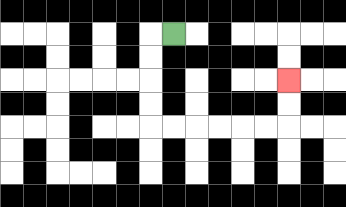{'start': '[7, 1]', 'end': '[12, 3]', 'path_directions': 'L,D,D,D,D,R,R,R,R,R,R,U,U', 'path_coordinates': '[[7, 1], [6, 1], [6, 2], [6, 3], [6, 4], [6, 5], [7, 5], [8, 5], [9, 5], [10, 5], [11, 5], [12, 5], [12, 4], [12, 3]]'}